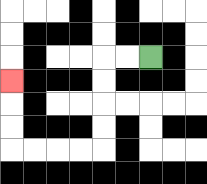{'start': '[6, 2]', 'end': '[0, 3]', 'path_directions': 'L,L,D,D,D,D,L,L,L,L,U,U,U', 'path_coordinates': '[[6, 2], [5, 2], [4, 2], [4, 3], [4, 4], [4, 5], [4, 6], [3, 6], [2, 6], [1, 6], [0, 6], [0, 5], [0, 4], [0, 3]]'}